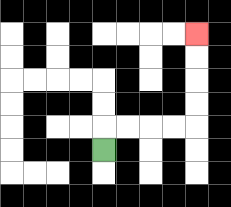{'start': '[4, 6]', 'end': '[8, 1]', 'path_directions': 'U,R,R,R,R,U,U,U,U', 'path_coordinates': '[[4, 6], [4, 5], [5, 5], [6, 5], [7, 5], [8, 5], [8, 4], [8, 3], [8, 2], [8, 1]]'}